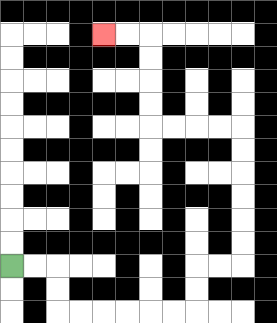{'start': '[0, 11]', 'end': '[4, 1]', 'path_directions': 'R,R,D,D,R,R,R,R,R,R,U,U,R,R,U,U,U,U,U,U,L,L,L,L,U,U,U,U,L,L', 'path_coordinates': '[[0, 11], [1, 11], [2, 11], [2, 12], [2, 13], [3, 13], [4, 13], [5, 13], [6, 13], [7, 13], [8, 13], [8, 12], [8, 11], [9, 11], [10, 11], [10, 10], [10, 9], [10, 8], [10, 7], [10, 6], [10, 5], [9, 5], [8, 5], [7, 5], [6, 5], [6, 4], [6, 3], [6, 2], [6, 1], [5, 1], [4, 1]]'}